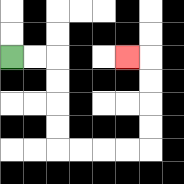{'start': '[0, 2]', 'end': '[5, 2]', 'path_directions': 'R,R,D,D,D,D,R,R,R,R,U,U,U,U,L', 'path_coordinates': '[[0, 2], [1, 2], [2, 2], [2, 3], [2, 4], [2, 5], [2, 6], [3, 6], [4, 6], [5, 6], [6, 6], [6, 5], [6, 4], [6, 3], [6, 2], [5, 2]]'}